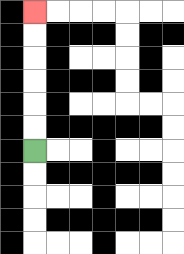{'start': '[1, 6]', 'end': '[1, 0]', 'path_directions': 'U,U,U,U,U,U', 'path_coordinates': '[[1, 6], [1, 5], [1, 4], [1, 3], [1, 2], [1, 1], [1, 0]]'}